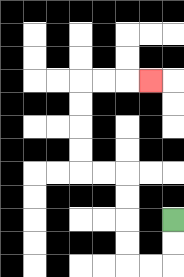{'start': '[7, 9]', 'end': '[6, 3]', 'path_directions': 'D,D,L,L,U,U,U,U,L,L,U,U,U,U,R,R,R', 'path_coordinates': '[[7, 9], [7, 10], [7, 11], [6, 11], [5, 11], [5, 10], [5, 9], [5, 8], [5, 7], [4, 7], [3, 7], [3, 6], [3, 5], [3, 4], [3, 3], [4, 3], [5, 3], [6, 3]]'}